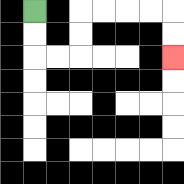{'start': '[1, 0]', 'end': '[7, 2]', 'path_directions': 'D,D,R,R,U,U,R,R,R,R,D,D', 'path_coordinates': '[[1, 0], [1, 1], [1, 2], [2, 2], [3, 2], [3, 1], [3, 0], [4, 0], [5, 0], [6, 0], [7, 0], [7, 1], [7, 2]]'}